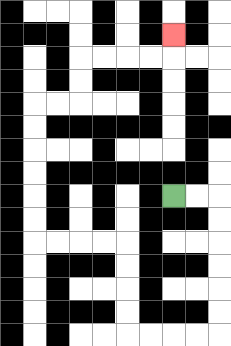{'start': '[7, 8]', 'end': '[7, 1]', 'path_directions': 'R,R,D,D,D,D,D,D,L,L,L,L,U,U,U,U,L,L,L,L,U,U,U,U,U,U,R,R,U,U,R,R,R,R,U', 'path_coordinates': '[[7, 8], [8, 8], [9, 8], [9, 9], [9, 10], [9, 11], [9, 12], [9, 13], [9, 14], [8, 14], [7, 14], [6, 14], [5, 14], [5, 13], [5, 12], [5, 11], [5, 10], [4, 10], [3, 10], [2, 10], [1, 10], [1, 9], [1, 8], [1, 7], [1, 6], [1, 5], [1, 4], [2, 4], [3, 4], [3, 3], [3, 2], [4, 2], [5, 2], [6, 2], [7, 2], [7, 1]]'}